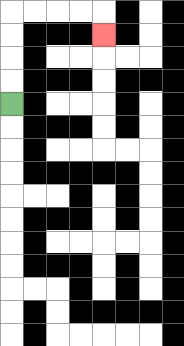{'start': '[0, 4]', 'end': '[4, 1]', 'path_directions': 'U,U,U,U,R,R,R,R,D', 'path_coordinates': '[[0, 4], [0, 3], [0, 2], [0, 1], [0, 0], [1, 0], [2, 0], [3, 0], [4, 0], [4, 1]]'}